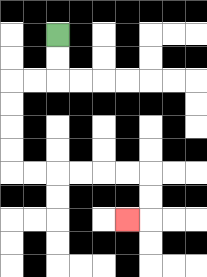{'start': '[2, 1]', 'end': '[5, 9]', 'path_directions': 'D,D,L,L,D,D,D,D,R,R,R,R,R,R,D,D,L', 'path_coordinates': '[[2, 1], [2, 2], [2, 3], [1, 3], [0, 3], [0, 4], [0, 5], [0, 6], [0, 7], [1, 7], [2, 7], [3, 7], [4, 7], [5, 7], [6, 7], [6, 8], [6, 9], [5, 9]]'}